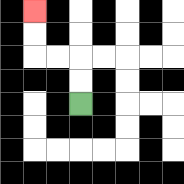{'start': '[3, 4]', 'end': '[1, 0]', 'path_directions': 'U,U,L,L,U,U', 'path_coordinates': '[[3, 4], [3, 3], [3, 2], [2, 2], [1, 2], [1, 1], [1, 0]]'}